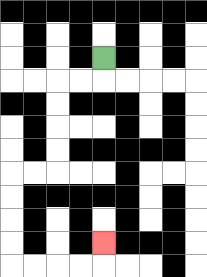{'start': '[4, 2]', 'end': '[4, 10]', 'path_directions': 'D,L,L,D,D,D,D,L,L,D,D,D,D,R,R,R,R,U', 'path_coordinates': '[[4, 2], [4, 3], [3, 3], [2, 3], [2, 4], [2, 5], [2, 6], [2, 7], [1, 7], [0, 7], [0, 8], [0, 9], [0, 10], [0, 11], [1, 11], [2, 11], [3, 11], [4, 11], [4, 10]]'}